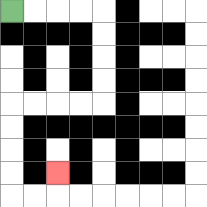{'start': '[0, 0]', 'end': '[2, 7]', 'path_directions': 'R,R,R,R,D,D,D,D,L,L,L,L,D,D,D,D,R,R,U', 'path_coordinates': '[[0, 0], [1, 0], [2, 0], [3, 0], [4, 0], [4, 1], [4, 2], [4, 3], [4, 4], [3, 4], [2, 4], [1, 4], [0, 4], [0, 5], [0, 6], [0, 7], [0, 8], [1, 8], [2, 8], [2, 7]]'}